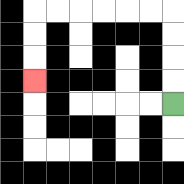{'start': '[7, 4]', 'end': '[1, 3]', 'path_directions': 'U,U,U,U,L,L,L,L,L,L,D,D,D', 'path_coordinates': '[[7, 4], [7, 3], [7, 2], [7, 1], [7, 0], [6, 0], [5, 0], [4, 0], [3, 0], [2, 0], [1, 0], [1, 1], [1, 2], [1, 3]]'}